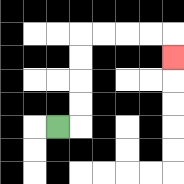{'start': '[2, 5]', 'end': '[7, 2]', 'path_directions': 'R,U,U,U,U,R,R,R,R,D', 'path_coordinates': '[[2, 5], [3, 5], [3, 4], [3, 3], [3, 2], [3, 1], [4, 1], [5, 1], [6, 1], [7, 1], [7, 2]]'}